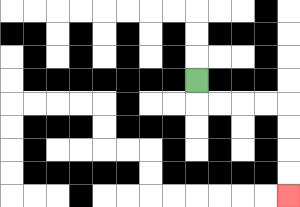{'start': '[8, 3]', 'end': '[12, 8]', 'path_directions': 'D,R,R,R,R,D,D,D,D', 'path_coordinates': '[[8, 3], [8, 4], [9, 4], [10, 4], [11, 4], [12, 4], [12, 5], [12, 6], [12, 7], [12, 8]]'}